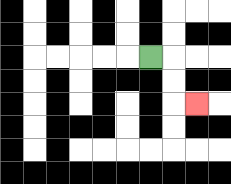{'start': '[6, 2]', 'end': '[8, 4]', 'path_directions': 'R,D,D,R', 'path_coordinates': '[[6, 2], [7, 2], [7, 3], [7, 4], [8, 4]]'}